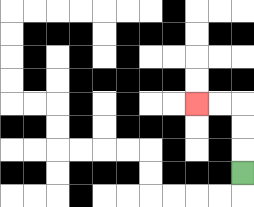{'start': '[10, 7]', 'end': '[8, 4]', 'path_directions': 'U,U,U,L,L', 'path_coordinates': '[[10, 7], [10, 6], [10, 5], [10, 4], [9, 4], [8, 4]]'}